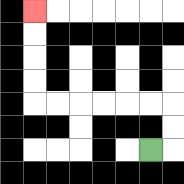{'start': '[6, 6]', 'end': '[1, 0]', 'path_directions': 'R,U,U,L,L,L,L,L,L,U,U,U,U', 'path_coordinates': '[[6, 6], [7, 6], [7, 5], [7, 4], [6, 4], [5, 4], [4, 4], [3, 4], [2, 4], [1, 4], [1, 3], [1, 2], [1, 1], [1, 0]]'}